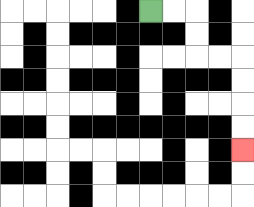{'start': '[6, 0]', 'end': '[10, 6]', 'path_directions': 'R,R,D,D,R,R,D,D,D,D', 'path_coordinates': '[[6, 0], [7, 0], [8, 0], [8, 1], [8, 2], [9, 2], [10, 2], [10, 3], [10, 4], [10, 5], [10, 6]]'}